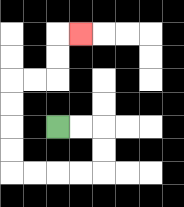{'start': '[2, 5]', 'end': '[3, 1]', 'path_directions': 'R,R,D,D,L,L,L,L,U,U,U,U,R,R,U,U,R', 'path_coordinates': '[[2, 5], [3, 5], [4, 5], [4, 6], [4, 7], [3, 7], [2, 7], [1, 7], [0, 7], [0, 6], [0, 5], [0, 4], [0, 3], [1, 3], [2, 3], [2, 2], [2, 1], [3, 1]]'}